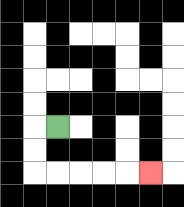{'start': '[2, 5]', 'end': '[6, 7]', 'path_directions': 'L,D,D,R,R,R,R,R', 'path_coordinates': '[[2, 5], [1, 5], [1, 6], [1, 7], [2, 7], [3, 7], [4, 7], [5, 7], [6, 7]]'}